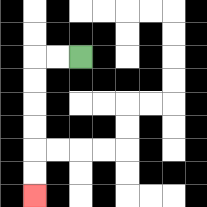{'start': '[3, 2]', 'end': '[1, 8]', 'path_directions': 'L,L,D,D,D,D,D,D', 'path_coordinates': '[[3, 2], [2, 2], [1, 2], [1, 3], [1, 4], [1, 5], [1, 6], [1, 7], [1, 8]]'}